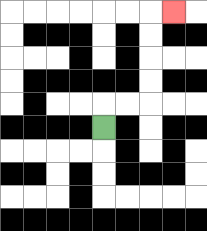{'start': '[4, 5]', 'end': '[7, 0]', 'path_directions': 'U,R,R,U,U,U,U,R', 'path_coordinates': '[[4, 5], [4, 4], [5, 4], [6, 4], [6, 3], [6, 2], [6, 1], [6, 0], [7, 0]]'}